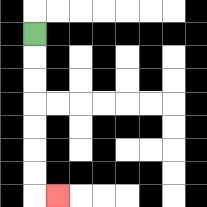{'start': '[1, 1]', 'end': '[2, 8]', 'path_directions': 'D,D,D,D,D,D,D,R', 'path_coordinates': '[[1, 1], [1, 2], [1, 3], [1, 4], [1, 5], [1, 6], [1, 7], [1, 8], [2, 8]]'}